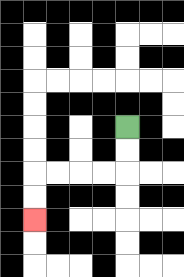{'start': '[5, 5]', 'end': '[1, 9]', 'path_directions': 'D,D,L,L,L,L,D,D', 'path_coordinates': '[[5, 5], [5, 6], [5, 7], [4, 7], [3, 7], [2, 7], [1, 7], [1, 8], [1, 9]]'}